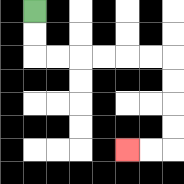{'start': '[1, 0]', 'end': '[5, 6]', 'path_directions': 'D,D,R,R,R,R,R,R,D,D,D,D,L,L', 'path_coordinates': '[[1, 0], [1, 1], [1, 2], [2, 2], [3, 2], [4, 2], [5, 2], [6, 2], [7, 2], [7, 3], [7, 4], [7, 5], [7, 6], [6, 6], [5, 6]]'}